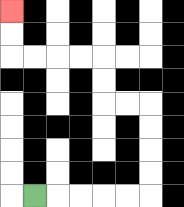{'start': '[1, 8]', 'end': '[0, 0]', 'path_directions': 'R,R,R,R,R,U,U,U,U,L,L,U,U,L,L,L,L,U,U', 'path_coordinates': '[[1, 8], [2, 8], [3, 8], [4, 8], [5, 8], [6, 8], [6, 7], [6, 6], [6, 5], [6, 4], [5, 4], [4, 4], [4, 3], [4, 2], [3, 2], [2, 2], [1, 2], [0, 2], [0, 1], [0, 0]]'}